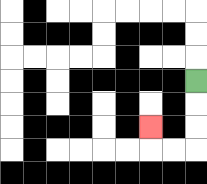{'start': '[8, 3]', 'end': '[6, 5]', 'path_directions': 'D,D,D,L,L,U', 'path_coordinates': '[[8, 3], [8, 4], [8, 5], [8, 6], [7, 6], [6, 6], [6, 5]]'}